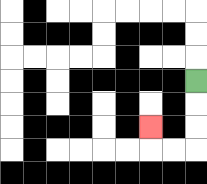{'start': '[8, 3]', 'end': '[6, 5]', 'path_directions': 'D,D,D,L,L,U', 'path_coordinates': '[[8, 3], [8, 4], [8, 5], [8, 6], [7, 6], [6, 6], [6, 5]]'}